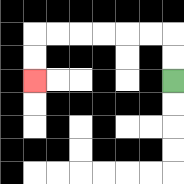{'start': '[7, 3]', 'end': '[1, 3]', 'path_directions': 'U,U,L,L,L,L,L,L,D,D', 'path_coordinates': '[[7, 3], [7, 2], [7, 1], [6, 1], [5, 1], [4, 1], [3, 1], [2, 1], [1, 1], [1, 2], [1, 3]]'}